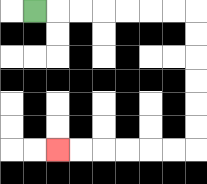{'start': '[1, 0]', 'end': '[2, 6]', 'path_directions': 'R,R,R,R,R,R,R,D,D,D,D,D,D,L,L,L,L,L,L', 'path_coordinates': '[[1, 0], [2, 0], [3, 0], [4, 0], [5, 0], [6, 0], [7, 0], [8, 0], [8, 1], [8, 2], [8, 3], [8, 4], [8, 5], [8, 6], [7, 6], [6, 6], [5, 6], [4, 6], [3, 6], [2, 6]]'}